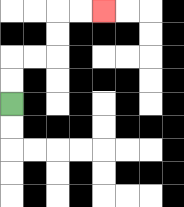{'start': '[0, 4]', 'end': '[4, 0]', 'path_directions': 'U,U,R,R,U,U,R,R', 'path_coordinates': '[[0, 4], [0, 3], [0, 2], [1, 2], [2, 2], [2, 1], [2, 0], [3, 0], [4, 0]]'}